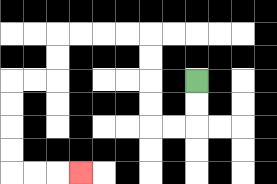{'start': '[8, 3]', 'end': '[3, 7]', 'path_directions': 'D,D,L,L,U,U,U,U,L,L,L,L,D,D,L,L,D,D,D,D,R,R,R', 'path_coordinates': '[[8, 3], [8, 4], [8, 5], [7, 5], [6, 5], [6, 4], [6, 3], [6, 2], [6, 1], [5, 1], [4, 1], [3, 1], [2, 1], [2, 2], [2, 3], [1, 3], [0, 3], [0, 4], [0, 5], [0, 6], [0, 7], [1, 7], [2, 7], [3, 7]]'}